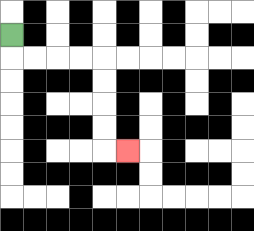{'start': '[0, 1]', 'end': '[5, 6]', 'path_directions': 'D,R,R,R,R,D,D,D,D,R', 'path_coordinates': '[[0, 1], [0, 2], [1, 2], [2, 2], [3, 2], [4, 2], [4, 3], [4, 4], [4, 5], [4, 6], [5, 6]]'}